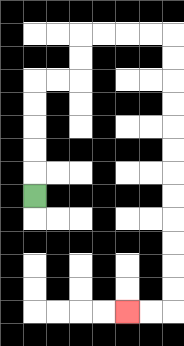{'start': '[1, 8]', 'end': '[5, 13]', 'path_directions': 'U,U,U,U,U,R,R,U,U,R,R,R,R,D,D,D,D,D,D,D,D,D,D,D,D,L,L', 'path_coordinates': '[[1, 8], [1, 7], [1, 6], [1, 5], [1, 4], [1, 3], [2, 3], [3, 3], [3, 2], [3, 1], [4, 1], [5, 1], [6, 1], [7, 1], [7, 2], [7, 3], [7, 4], [7, 5], [7, 6], [7, 7], [7, 8], [7, 9], [7, 10], [7, 11], [7, 12], [7, 13], [6, 13], [5, 13]]'}